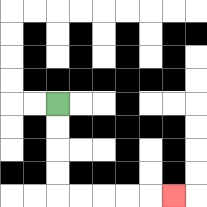{'start': '[2, 4]', 'end': '[7, 8]', 'path_directions': 'D,D,D,D,R,R,R,R,R', 'path_coordinates': '[[2, 4], [2, 5], [2, 6], [2, 7], [2, 8], [3, 8], [4, 8], [5, 8], [6, 8], [7, 8]]'}